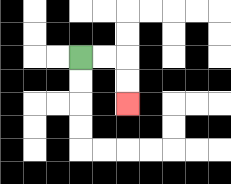{'start': '[3, 2]', 'end': '[5, 4]', 'path_directions': 'R,R,D,D', 'path_coordinates': '[[3, 2], [4, 2], [5, 2], [5, 3], [5, 4]]'}